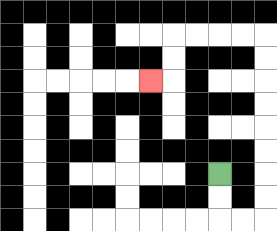{'start': '[9, 7]', 'end': '[6, 3]', 'path_directions': 'D,D,R,R,U,U,U,U,U,U,U,U,L,L,L,L,D,D,L', 'path_coordinates': '[[9, 7], [9, 8], [9, 9], [10, 9], [11, 9], [11, 8], [11, 7], [11, 6], [11, 5], [11, 4], [11, 3], [11, 2], [11, 1], [10, 1], [9, 1], [8, 1], [7, 1], [7, 2], [7, 3], [6, 3]]'}